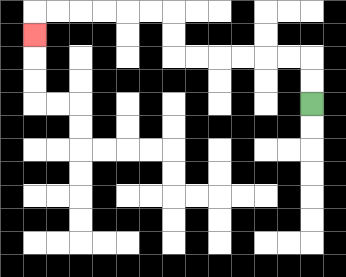{'start': '[13, 4]', 'end': '[1, 1]', 'path_directions': 'U,U,L,L,L,L,L,L,U,U,L,L,L,L,L,L,D', 'path_coordinates': '[[13, 4], [13, 3], [13, 2], [12, 2], [11, 2], [10, 2], [9, 2], [8, 2], [7, 2], [7, 1], [7, 0], [6, 0], [5, 0], [4, 0], [3, 0], [2, 0], [1, 0], [1, 1]]'}